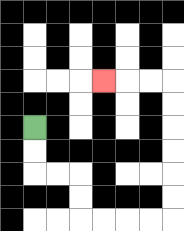{'start': '[1, 5]', 'end': '[4, 3]', 'path_directions': 'D,D,R,R,D,D,R,R,R,R,U,U,U,U,U,U,L,L,L', 'path_coordinates': '[[1, 5], [1, 6], [1, 7], [2, 7], [3, 7], [3, 8], [3, 9], [4, 9], [5, 9], [6, 9], [7, 9], [7, 8], [7, 7], [7, 6], [7, 5], [7, 4], [7, 3], [6, 3], [5, 3], [4, 3]]'}